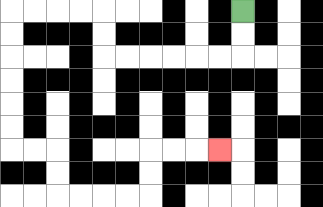{'start': '[10, 0]', 'end': '[9, 6]', 'path_directions': 'D,D,L,L,L,L,L,L,U,U,L,L,L,L,D,D,D,D,D,D,R,R,D,D,R,R,R,R,U,U,R,R,R', 'path_coordinates': '[[10, 0], [10, 1], [10, 2], [9, 2], [8, 2], [7, 2], [6, 2], [5, 2], [4, 2], [4, 1], [4, 0], [3, 0], [2, 0], [1, 0], [0, 0], [0, 1], [0, 2], [0, 3], [0, 4], [0, 5], [0, 6], [1, 6], [2, 6], [2, 7], [2, 8], [3, 8], [4, 8], [5, 8], [6, 8], [6, 7], [6, 6], [7, 6], [8, 6], [9, 6]]'}